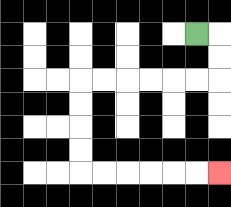{'start': '[8, 1]', 'end': '[9, 7]', 'path_directions': 'R,D,D,L,L,L,L,L,L,D,D,D,D,R,R,R,R,R,R', 'path_coordinates': '[[8, 1], [9, 1], [9, 2], [9, 3], [8, 3], [7, 3], [6, 3], [5, 3], [4, 3], [3, 3], [3, 4], [3, 5], [3, 6], [3, 7], [4, 7], [5, 7], [6, 7], [7, 7], [8, 7], [9, 7]]'}